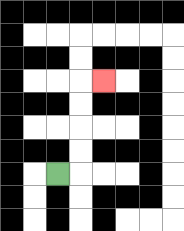{'start': '[2, 7]', 'end': '[4, 3]', 'path_directions': 'R,U,U,U,U,R', 'path_coordinates': '[[2, 7], [3, 7], [3, 6], [3, 5], [3, 4], [3, 3], [4, 3]]'}